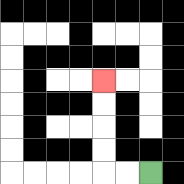{'start': '[6, 7]', 'end': '[4, 3]', 'path_directions': 'L,L,U,U,U,U', 'path_coordinates': '[[6, 7], [5, 7], [4, 7], [4, 6], [4, 5], [4, 4], [4, 3]]'}